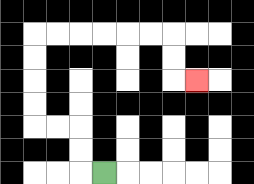{'start': '[4, 7]', 'end': '[8, 3]', 'path_directions': 'L,U,U,L,L,U,U,U,U,R,R,R,R,R,R,D,D,R', 'path_coordinates': '[[4, 7], [3, 7], [3, 6], [3, 5], [2, 5], [1, 5], [1, 4], [1, 3], [1, 2], [1, 1], [2, 1], [3, 1], [4, 1], [5, 1], [6, 1], [7, 1], [7, 2], [7, 3], [8, 3]]'}